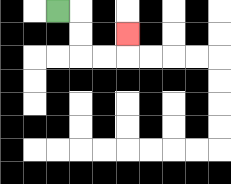{'start': '[2, 0]', 'end': '[5, 1]', 'path_directions': 'R,D,D,R,R,U', 'path_coordinates': '[[2, 0], [3, 0], [3, 1], [3, 2], [4, 2], [5, 2], [5, 1]]'}